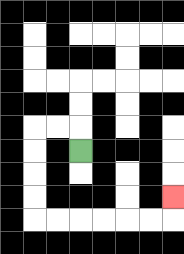{'start': '[3, 6]', 'end': '[7, 8]', 'path_directions': 'U,L,L,D,D,D,D,R,R,R,R,R,R,U', 'path_coordinates': '[[3, 6], [3, 5], [2, 5], [1, 5], [1, 6], [1, 7], [1, 8], [1, 9], [2, 9], [3, 9], [4, 9], [5, 9], [6, 9], [7, 9], [7, 8]]'}